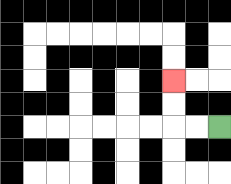{'start': '[9, 5]', 'end': '[7, 3]', 'path_directions': 'L,L,U,U', 'path_coordinates': '[[9, 5], [8, 5], [7, 5], [7, 4], [7, 3]]'}